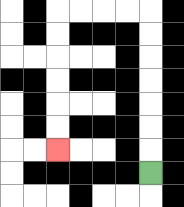{'start': '[6, 7]', 'end': '[2, 6]', 'path_directions': 'U,U,U,U,U,U,U,L,L,L,L,D,D,D,D,D,D', 'path_coordinates': '[[6, 7], [6, 6], [6, 5], [6, 4], [6, 3], [6, 2], [6, 1], [6, 0], [5, 0], [4, 0], [3, 0], [2, 0], [2, 1], [2, 2], [2, 3], [2, 4], [2, 5], [2, 6]]'}